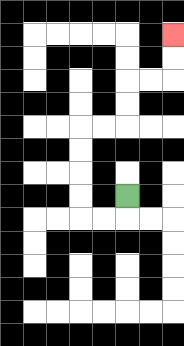{'start': '[5, 8]', 'end': '[7, 1]', 'path_directions': 'D,L,L,U,U,U,U,R,R,U,U,R,R,U,U', 'path_coordinates': '[[5, 8], [5, 9], [4, 9], [3, 9], [3, 8], [3, 7], [3, 6], [3, 5], [4, 5], [5, 5], [5, 4], [5, 3], [6, 3], [7, 3], [7, 2], [7, 1]]'}